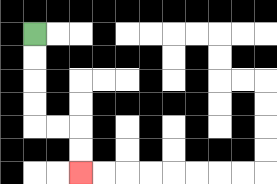{'start': '[1, 1]', 'end': '[3, 7]', 'path_directions': 'D,D,D,D,R,R,D,D', 'path_coordinates': '[[1, 1], [1, 2], [1, 3], [1, 4], [1, 5], [2, 5], [3, 5], [3, 6], [3, 7]]'}